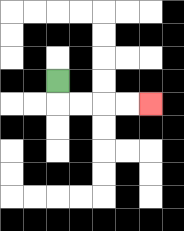{'start': '[2, 3]', 'end': '[6, 4]', 'path_directions': 'D,R,R,R,R', 'path_coordinates': '[[2, 3], [2, 4], [3, 4], [4, 4], [5, 4], [6, 4]]'}